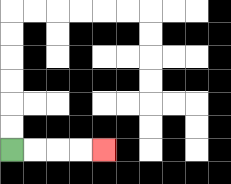{'start': '[0, 6]', 'end': '[4, 6]', 'path_directions': 'R,R,R,R', 'path_coordinates': '[[0, 6], [1, 6], [2, 6], [3, 6], [4, 6]]'}